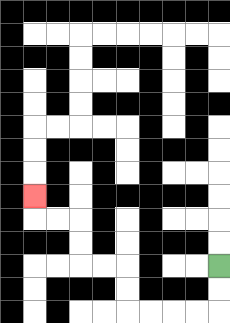{'start': '[9, 11]', 'end': '[1, 8]', 'path_directions': 'D,D,L,L,L,L,U,U,L,L,U,U,L,L,U', 'path_coordinates': '[[9, 11], [9, 12], [9, 13], [8, 13], [7, 13], [6, 13], [5, 13], [5, 12], [5, 11], [4, 11], [3, 11], [3, 10], [3, 9], [2, 9], [1, 9], [1, 8]]'}